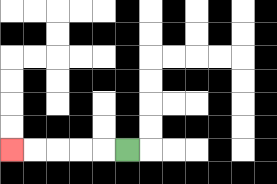{'start': '[5, 6]', 'end': '[0, 6]', 'path_directions': 'L,L,L,L,L', 'path_coordinates': '[[5, 6], [4, 6], [3, 6], [2, 6], [1, 6], [0, 6]]'}